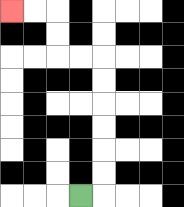{'start': '[3, 8]', 'end': '[0, 0]', 'path_directions': 'R,U,U,U,U,U,U,L,L,U,U,L,L', 'path_coordinates': '[[3, 8], [4, 8], [4, 7], [4, 6], [4, 5], [4, 4], [4, 3], [4, 2], [3, 2], [2, 2], [2, 1], [2, 0], [1, 0], [0, 0]]'}